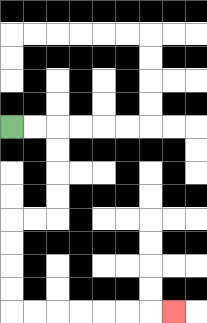{'start': '[0, 5]', 'end': '[7, 13]', 'path_directions': 'R,R,D,D,D,D,L,L,D,D,D,D,R,R,R,R,R,R,R', 'path_coordinates': '[[0, 5], [1, 5], [2, 5], [2, 6], [2, 7], [2, 8], [2, 9], [1, 9], [0, 9], [0, 10], [0, 11], [0, 12], [0, 13], [1, 13], [2, 13], [3, 13], [4, 13], [5, 13], [6, 13], [7, 13]]'}